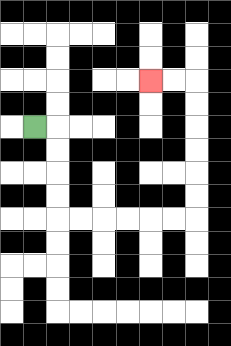{'start': '[1, 5]', 'end': '[6, 3]', 'path_directions': 'R,D,D,D,D,R,R,R,R,R,R,U,U,U,U,U,U,L,L', 'path_coordinates': '[[1, 5], [2, 5], [2, 6], [2, 7], [2, 8], [2, 9], [3, 9], [4, 9], [5, 9], [6, 9], [7, 9], [8, 9], [8, 8], [8, 7], [8, 6], [8, 5], [8, 4], [8, 3], [7, 3], [6, 3]]'}